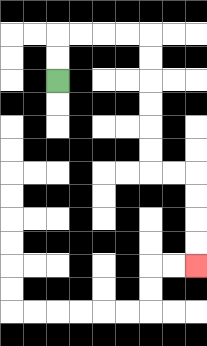{'start': '[2, 3]', 'end': '[8, 11]', 'path_directions': 'U,U,R,R,R,R,D,D,D,D,D,D,R,R,D,D,D,D', 'path_coordinates': '[[2, 3], [2, 2], [2, 1], [3, 1], [4, 1], [5, 1], [6, 1], [6, 2], [6, 3], [6, 4], [6, 5], [6, 6], [6, 7], [7, 7], [8, 7], [8, 8], [8, 9], [8, 10], [8, 11]]'}